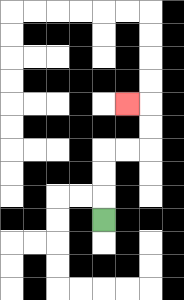{'start': '[4, 9]', 'end': '[5, 4]', 'path_directions': 'U,U,U,R,R,U,U,L', 'path_coordinates': '[[4, 9], [4, 8], [4, 7], [4, 6], [5, 6], [6, 6], [6, 5], [6, 4], [5, 4]]'}